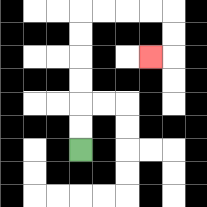{'start': '[3, 6]', 'end': '[6, 2]', 'path_directions': 'U,U,U,U,U,U,R,R,R,R,D,D,L', 'path_coordinates': '[[3, 6], [3, 5], [3, 4], [3, 3], [3, 2], [3, 1], [3, 0], [4, 0], [5, 0], [6, 0], [7, 0], [7, 1], [7, 2], [6, 2]]'}